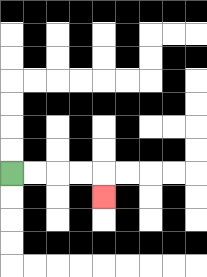{'start': '[0, 7]', 'end': '[4, 8]', 'path_directions': 'R,R,R,R,D', 'path_coordinates': '[[0, 7], [1, 7], [2, 7], [3, 7], [4, 7], [4, 8]]'}